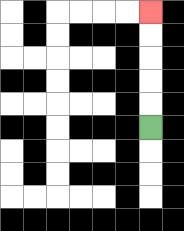{'start': '[6, 5]', 'end': '[6, 0]', 'path_directions': 'U,U,U,U,U', 'path_coordinates': '[[6, 5], [6, 4], [6, 3], [6, 2], [6, 1], [6, 0]]'}